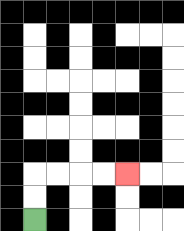{'start': '[1, 9]', 'end': '[5, 7]', 'path_directions': 'U,U,R,R,R,R', 'path_coordinates': '[[1, 9], [1, 8], [1, 7], [2, 7], [3, 7], [4, 7], [5, 7]]'}